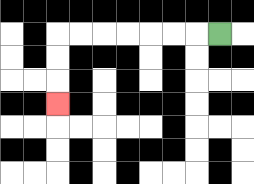{'start': '[9, 1]', 'end': '[2, 4]', 'path_directions': 'L,L,L,L,L,L,L,D,D,D', 'path_coordinates': '[[9, 1], [8, 1], [7, 1], [6, 1], [5, 1], [4, 1], [3, 1], [2, 1], [2, 2], [2, 3], [2, 4]]'}